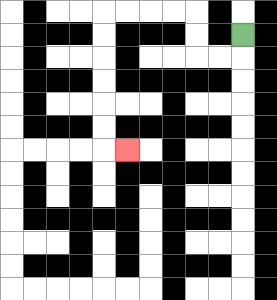{'start': '[10, 1]', 'end': '[5, 6]', 'path_directions': 'D,L,L,U,U,L,L,L,L,D,D,D,D,D,D,R', 'path_coordinates': '[[10, 1], [10, 2], [9, 2], [8, 2], [8, 1], [8, 0], [7, 0], [6, 0], [5, 0], [4, 0], [4, 1], [4, 2], [4, 3], [4, 4], [4, 5], [4, 6], [5, 6]]'}